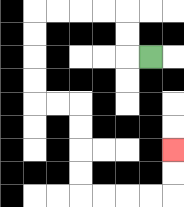{'start': '[6, 2]', 'end': '[7, 6]', 'path_directions': 'L,U,U,L,L,L,L,D,D,D,D,R,R,D,D,D,D,R,R,R,R,U,U', 'path_coordinates': '[[6, 2], [5, 2], [5, 1], [5, 0], [4, 0], [3, 0], [2, 0], [1, 0], [1, 1], [1, 2], [1, 3], [1, 4], [2, 4], [3, 4], [3, 5], [3, 6], [3, 7], [3, 8], [4, 8], [5, 8], [6, 8], [7, 8], [7, 7], [7, 6]]'}